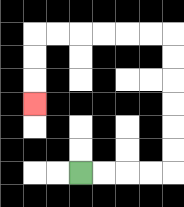{'start': '[3, 7]', 'end': '[1, 4]', 'path_directions': 'R,R,R,R,U,U,U,U,U,U,L,L,L,L,L,L,D,D,D', 'path_coordinates': '[[3, 7], [4, 7], [5, 7], [6, 7], [7, 7], [7, 6], [7, 5], [7, 4], [7, 3], [7, 2], [7, 1], [6, 1], [5, 1], [4, 1], [3, 1], [2, 1], [1, 1], [1, 2], [1, 3], [1, 4]]'}